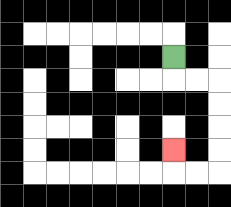{'start': '[7, 2]', 'end': '[7, 6]', 'path_directions': 'D,R,R,D,D,D,D,L,L,U', 'path_coordinates': '[[7, 2], [7, 3], [8, 3], [9, 3], [9, 4], [9, 5], [9, 6], [9, 7], [8, 7], [7, 7], [7, 6]]'}